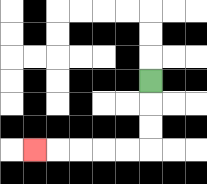{'start': '[6, 3]', 'end': '[1, 6]', 'path_directions': 'D,D,D,L,L,L,L,L', 'path_coordinates': '[[6, 3], [6, 4], [6, 5], [6, 6], [5, 6], [4, 6], [3, 6], [2, 6], [1, 6]]'}